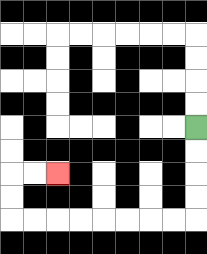{'start': '[8, 5]', 'end': '[2, 7]', 'path_directions': 'D,D,D,D,L,L,L,L,L,L,L,L,U,U,R,R', 'path_coordinates': '[[8, 5], [8, 6], [8, 7], [8, 8], [8, 9], [7, 9], [6, 9], [5, 9], [4, 9], [3, 9], [2, 9], [1, 9], [0, 9], [0, 8], [0, 7], [1, 7], [2, 7]]'}